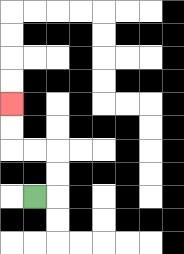{'start': '[1, 8]', 'end': '[0, 4]', 'path_directions': 'R,U,U,L,L,U,U', 'path_coordinates': '[[1, 8], [2, 8], [2, 7], [2, 6], [1, 6], [0, 6], [0, 5], [0, 4]]'}